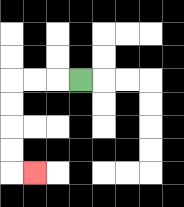{'start': '[3, 3]', 'end': '[1, 7]', 'path_directions': 'L,L,L,D,D,D,D,R', 'path_coordinates': '[[3, 3], [2, 3], [1, 3], [0, 3], [0, 4], [0, 5], [0, 6], [0, 7], [1, 7]]'}